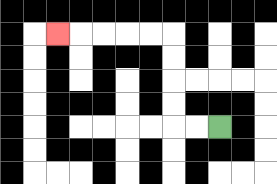{'start': '[9, 5]', 'end': '[2, 1]', 'path_directions': 'L,L,U,U,U,U,L,L,L,L,L', 'path_coordinates': '[[9, 5], [8, 5], [7, 5], [7, 4], [7, 3], [7, 2], [7, 1], [6, 1], [5, 1], [4, 1], [3, 1], [2, 1]]'}